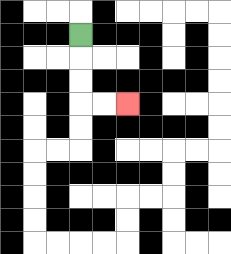{'start': '[3, 1]', 'end': '[5, 4]', 'path_directions': 'D,D,D,R,R', 'path_coordinates': '[[3, 1], [3, 2], [3, 3], [3, 4], [4, 4], [5, 4]]'}